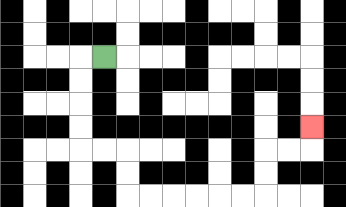{'start': '[4, 2]', 'end': '[13, 5]', 'path_directions': 'L,D,D,D,D,R,R,D,D,R,R,R,R,R,R,U,U,R,R,U', 'path_coordinates': '[[4, 2], [3, 2], [3, 3], [3, 4], [3, 5], [3, 6], [4, 6], [5, 6], [5, 7], [5, 8], [6, 8], [7, 8], [8, 8], [9, 8], [10, 8], [11, 8], [11, 7], [11, 6], [12, 6], [13, 6], [13, 5]]'}